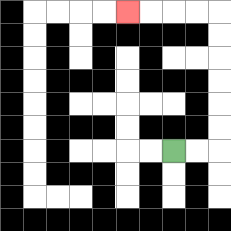{'start': '[7, 6]', 'end': '[5, 0]', 'path_directions': 'R,R,U,U,U,U,U,U,L,L,L,L', 'path_coordinates': '[[7, 6], [8, 6], [9, 6], [9, 5], [9, 4], [9, 3], [9, 2], [9, 1], [9, 0], [8, 0], [7, 0], [6, 0], [5, 0]]'}